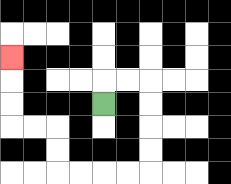{'start': '[4, 4]', 'end': '[0, 2]', 'path_directions': 'U,R,R,D,D,D,D,L,L,L,L,U,U,L,L,U,U,U', 'path_coordinates': '[[4, 4], [4, 3], [5, 3], [6, 3], [6, 4], [6, 5], [6, 6], [6, 7], [5, 7], [4, 7], [3, 7], [2, 7], [2, 6], [2, 5], [1, 5], [0, 5], [0, 4], [0, 3], [0, 2]]'}